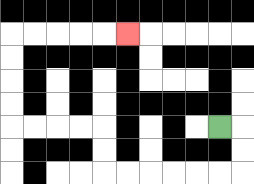{'start': '[9, 5]', 'end': '[5, 1]', 'path_directions': 'R,D,D,L,L,L,L,L,L,U,U,L,L,L,L,U,U,U,U,R,R,R,R,R', 'path_coordinates': '[[9, 5], [10, 5], [10, 6], [10, 7], [9, 7], [8, 7], [7, 7], [6, 7], [5, 7], [4, 7], [4, 6], [4, 5], [3, 5], [2, 5], [1, 5], [0, 5], [0, 4], [0, 3], [0, 2], [0, 1], [1, 1], [2, 1], [3, 1], [4, 1], [5, 1]]'}